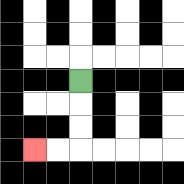{'start': '[3, 3]', 'end': '[1, 6]', 'path_directions': 'D,D,D,L,L', 'path_coordinates': '[[3, 3], [3, 4], [3, 5], [3, 6], [2, 6], [1, 6]]'}